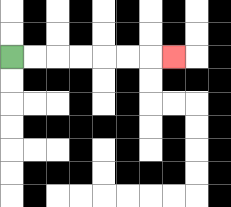{'start': '[0, 2]', 'end': '[7, 2]', 'path_directions': 'R,R,R,R,R,R,R', 'path_coordinates': '[[0, 2], [1, 2], [2, 2], [3, 2], [4, 2], [5, 2], [6, 2], [7, 2]]'}